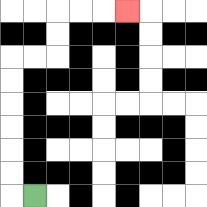{'start': '[1, 8]', 'end': '[5, 0]', 'path_directions': 'L,U,U,U,U,U,U,R,R,U,U,R,R,R', 'path_coordinates': '[[1, 8], [0, 8], [0, 7], [0, 6], [0, 5], [0, 4], [0, 3], [0, 2], [1, 2], [2, 2], [2, 1], [2, 0], [3, 0], [4, 0], [5, 0]]'}